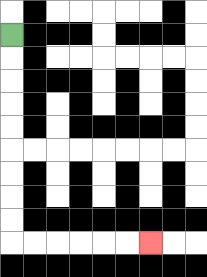{'start': '[0, 1]', 'end': '[6, 10]', 'path_directions': 'D,D,D,D,D,D,D,D,D,R,R,R,R,R,R', 'path_coordinates': '[[0, 1], [0, 2], [0, 3], [0, 4], [0, 5], [0, 6], [0, 7], [0, 8], [0, 9], [0, 10], [1, 10], [2, 10], [3, 10], [4, 10], [5, 10], [6, 10]]'}